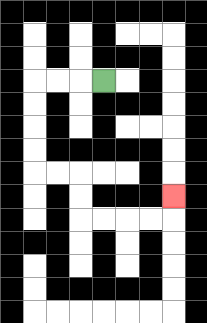{'start': '[4, 3]', 'end': '[7, 8]', 'path_directions': 'L,L,L,D,D,D,D,R,R,D,D,R,R,R,R,U', 'path_coordinates': '[[4, 3], [3, 3], [2, 3], [1, 3], [1, 4], [1, 5], [1, 6], [1, 7], [2, 7], [3, 7], [3, 8], [3, 9], [4, 9], [5, 9], [6, 9], [7, 9], [7, 8]]'}